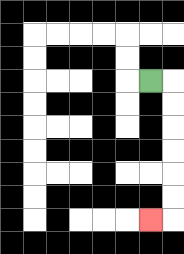{'start': '[6, 3]', 'end': '[6, 9]', 'path_directions': 'R,D,D,D,D,D,D,L', 'path_coordinates': '[[6, 3], [7, 3], [7, 4], [7, 5], [7, 6], [7, 7], [7, 8], [7, 9], [6, 9]]'}